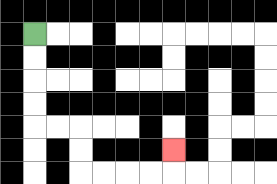{'start': '[1, 1]', 'end': '[7, 6]', 'path_directions': 'D,D,D,D,R,R,D,D,R,R,R,R,U', 'path_coordinates': '[[1, 1], [1, 2], [1, 3], [1, 4], [1, 5], [2, 5], [3, 5], [3, 6], [3, 7], [4, 7], [5, 7], [6, 7], [7, 7], [7, 6]]'}